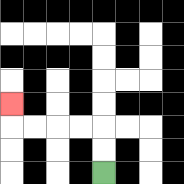{'start': '[4, 7]', 'end': '[0, 4]', 'path_directions': 'U,U,L,L,L,L,U', 'path_coordinates': '[[4, 7], [4, 6], [4, 5], [3, 5], [2, 5], [1, 5], [0, 5], [0, 4]]'}